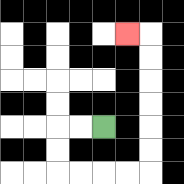{'start': '[4, 5]', 'end': '[5, 1]', 'path_directions': 'L,L,D,D,R,R,R,R,U,U,U,U,U,U,L', 'path_coordinates': '[[4, 5], [3, 5], [2, 5], [2, 6], [2, 7], [3, 7], [4, 7], [5, 7], [6, 7], [6, 6], [6, 5], [6, 4], [6, 3], [6, 2], [6, 1], [5, 1]]'}